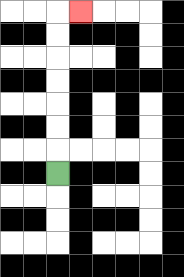{'start': '[2, 7]', 'end': '[3, 0]', 'path_directions': 'U,U,U,U,U,U,U,R', 'path_coordinates': '[[2, 7], [2, 6], [2, 5], [2, 4], [2, 3], [2, 2], [2, 1], [2, 0], [3, 0]]'}